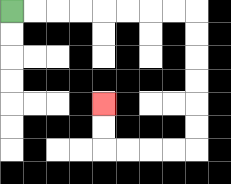{'start': '[0, 0]', 'end': '[4, 4]', 'path_directions': 'R,R,R,R,R,R,R,R,D,D,D,D,D,D,L,L,L,L,U,U', 'path_coordinates': '[[0, 0], [1, 0], [2, 0], [3, 0], [4, 0], [5, 0], [6, 0], [7, 0], [8, 0], [8, 1], [8, 2], [8, 3], [8, 4], [8, 5], [8, 6], [7, 6], [6, 6], [5, 6], [4, 6], [4, 5], [4, 4]]'}